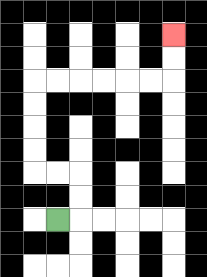{'start': '[2, 9]', 'end': '[7, 1]', 'path_directions': 'R,U,U,L,L,U,U,U,U,R,R,R,R,R,R,U,U', 'path_coordinates': '[[2, 9], [3, 9], [3, 8], [3, 7], [2, 7], [1, 7], [1, 6], [1, 5], [1, 4], [1, 3], [2, 3], [3, 3], [4, 3], [5, 3], [6, 3], [7, 3], [7, 2], [7, 1]]'}